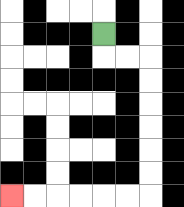{'start': '[4, 1]', 'end': '[0, 8]', 'path_directions': 'D,R,R,D,D,D,D,D,D,L,L,L,L,L,L', 'path_coordinates': '[[4, 1], [4, 2], [5, 2], [6, 2], [6, 3], [6, 4], [6, 5], [6, 6], [6, 7], [6, 8], [5, 8], [4, 8], [3, 8], [2, 8], [1, 8], [0, 8]]'}